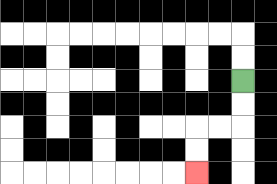{'start': '[10, 3]', 'end': '[8, 7]', 'path_directions': 'D,D,L,L,D,D', 'path_coordinates': '[[10, 3], [10, 4], [10, 5], [9, 5], [8, 5], [8, 6], [8, 7]]'}